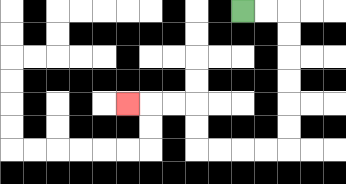{'start': '[10, 0]', 'end': '[5, 4]', 'path_directions': 'R,R,D,D,D,D,D,D,L,L,L,L,U,U,L,L,L', 'path_coordinates': '[[10, 0], [11, 0], [12, 0], [12, 1], [12, 2], [12, 3], [12, 4], [12, 5], [12, 6], [11, 6], [10, 6], [9, 6], [8, 6], [8, 5], [8, 4], [7, 4], [6, 4], [5, 4]]'}